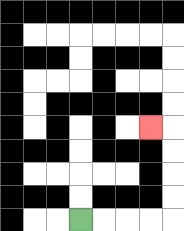{'start': '[3, 9]', 'end': '[6, 5]', 'path_directions': 'R,R,R,R,U,U,U,U,L', 'path_coordinates': '[[3, 9], [4, 9], [5, 9], [6, 9], [7, 9], [7, 8], [7, 7], [7, 6], [7, 5], [6, 5]]'}